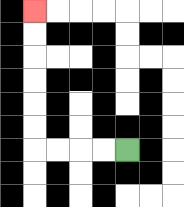{'start': '[5, 6]', 'end': '[1, 0]', 'path_directions': 'L,L,L,L,U,U,U,U,U,U', 'path_coordinates': '[[5, 6], [4, 6], [3, 6], [2, 6], [1, 6], [1, 5], [1, 4], [1, 3], [1, 2], [1, 1], [1, 0]]'}